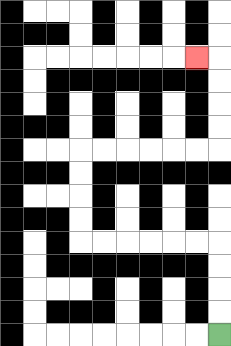{'start': '[9, 14]', 'end': '[8, 2]', 'path_directions': 'U,U,U,U,L,L,L,L,L,L,U,U,U,U,R,R,R,R,R,R,U,U,U,U,L', 'path_coordinates': '[[9, 14], [9, 13], [9, 12], [9, 11], [9, 10], [8, 10], [7, 10], [6, 10], [5, 10], [4, 10], [3, 10], [3, 9], [3, 8], [3, 7], [3, 6], [4, 6], [5, 6], [6, 6], [7, 6], [8, 6], [9, 6], [9, 5], [9, 4], [9, 3], [9, 2], [8, 2]]'}